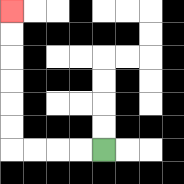{'start': '[4, 6]', 'end': '[0, 0]', 'path_directions': 'L,L,L,L,U,U,U,U,U,U', 'path_coordinates': '[[4, 6], [3, 6], [2, 6], [1, 6], [0, 6], [0, 5], [0, 4], [0, 3], [0, 2], [0, 1], [0, 0]]'}